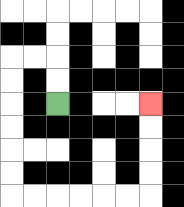{'start': '[2, 4]', 'end': '[6, 4]', 'path_directions': 'U,U,L,L,D,D,D,D,D,D,R,R,R,R,R,R,U,U,U,U', 'path_coordinates': '[[2, 4], [2, 3], [2, 2], [1, 2], [0, 2], [0, 3], [0, 4], [0, 5], [0, 6], [0, 7], [0, 8], [1, 8], [2, 8], [3, 8], [4, 8], [5, 8], [6, 8], [6, 7], [6, 6], [6, 5], [6, 4]]'}